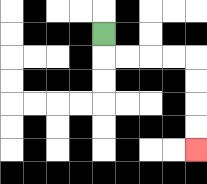{'start': '[4, 1]', 'end': '[8, 6]', 'path_directions': 'D,R,R,R,R,D,D,D,D', 'path_coordinates': '[[4, 1], [4, 2], [5, 2], [6, 2], [7, 2], [8, 2], [8, 3], [8, 4], [8, 5], [8, 6]]'}